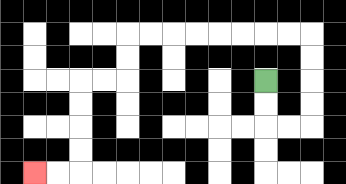{'start': '[11, 3]', 'end': '[1, 7]', 'path_directions': 'D,D,R,R,U,U,U,U,L,L,L,L,L,L,L,L,D,D,L,L,D,D,D,D,L,L', 'path_coordinates': '[[11, 3], [11, 4], [11, 5], [12, 5], [13, 5], [13, 4], [13, 3], [13, 2], [13, 1], [12, 1], [11, 1], [10, 1], [9, 1], [8, 1], [7, 1], [6, 1], [5, 1], [5, 2], [5, 3], [4, 3], [3, 3], [3, 4], [3, 5], [3, 6], [3, 7], [2, 7], [1, 7]]'}